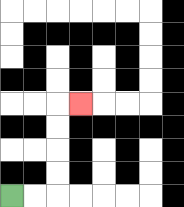{'start': '[0, 8]', 'end': '[3, 4]', 'path_directions': 'R,R,U,U,U,U,R', 'path_coordinates': '[[0, 8], [1, 8], [2, 8], [2, 7], [2, 6], [2, 5], [2, 4], [3, 4]]'}